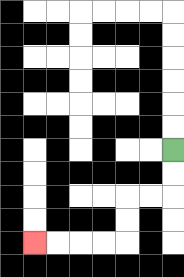{'start': '[7, 6]', 'end': '[1, 10]', 'path_directions': 'D,D,L,L,D,D,L,L,L,L', 'path_coordinates': '[[7, 6], [7, 7], [7, 8], [6, 8], [5, 8], [5, 9], [5, 10], [4, 10], [3, 10], [2, 10], [1, 10]]'}